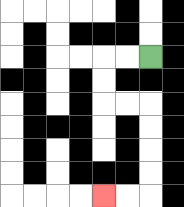{'start': '[6, 2]', 'end': '[4, 8]', 'path_directions': 'L,L,D,D,R,R,D,D,D,D,L,L', 'path_coordinates': '[[6, 2], [5, 2], [4, 2], [4, 3], [4, 4], [5, 4], [6, 4], [6, 5], [6, 6], [6, 7], [6, 8], [5, 8], [4, 8]]'}